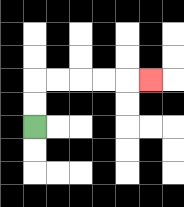{'start': '[1, 5]', 'end': '[6, 3]', 'path_directions': 'U,U,R,R,R,R,R', 'path_coordinates': '[[1, 5], [1, 4], [1, 3], [2, 3], [3, 3], [4, 3], [5, 3], [6, 3]]'}